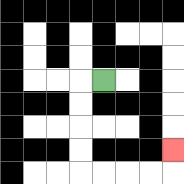{'start': '[4, 3]', 'end': '[7, 6]', 'path_directions': 'L,D,D,D,D,R,R,R,R,U', 'path_coordinates': '[[4, 3], [3, 3], [3, 4], [3, 5], [3, 6], [3, 7], [4, 7], [5, 7], [6, 7], [7, 7], [7, 6]]'}